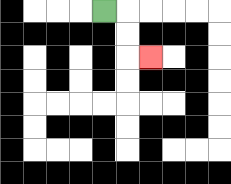{'start': '[4, 0]', 'end': '[6, 2]', 'path_directions': 'R,D,D,R', 'path_coordinates': '[[4, 0], [5, 0], [5, 1], [5, 2], [6, 2]]'}